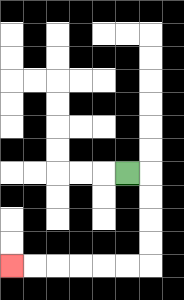{'start': '[5, 7]', 'end': '[0, 11]', 'path_directions': 'R,D,D,D,D,L,L,L,L,L,L', 'path_coordinates': '[[5, 7], [6, 7], [6, 8], [6, 9], [6, 10], [6, 11], [5, 11], [4, 11], [3, 11], [2, 11], [1, 11], [0, 11]]'}